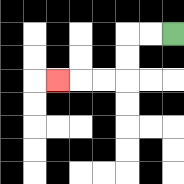{'start': '[7, 1]', 'end': '[2, 3]', 'path_directions': 'L,L,D,D,L,L,L', 'path_coordinates': '[[7, 1], [6, 1], [5, 1], [5, 2], [5, 3], [4, 3], [3, 3], [2, 3]]'}